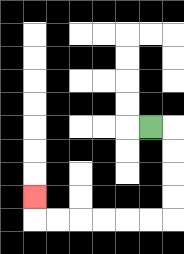{'start': '[6, 5]', 'end': '[1, 8]', 'path_directions': 'R,D,D,D,D,L,L,L,L,L,L,U', 'path_coordinates': '[[6, 5], [7, 5], [7, 6], [7, 7], [7, 8], [7, 9], [6, 9], [5, 9], [4, 9], [3, 9], [2, 9], [1, 9], [1, 8]]'}